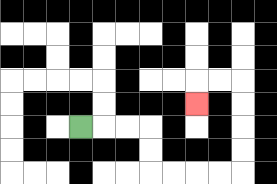{'start': '[3, 5]', 'end': '[8, 4]', 'path_directions': 'R,R,R,D,D,R,R,R,R,U,U,U,U,L,L,D', 'path_coordinates': '[[3, 5], [4, 5], [5, 5], [6, 5], [6, 6], [6, 7], [7, 7], [8, 7], [9, 7], [10, 7], [10, 6], [10, 5], [10, 4], [10, 3], [9, 3], [8, 3], [8, 4]]'}